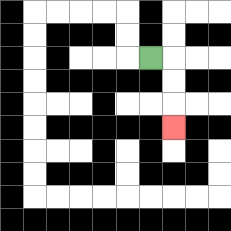{'start': '[6, 2]', 'end': '[7, 5]', 'path_directions': 'R,D,D,D', 'path_coordinates': '[[6, 2], [7, 2], [7, 3], [7, 4], [7, 5]]'}